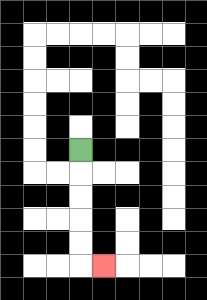{'start': '[3, 6]', 'end': '[4, 11]', 'path_directions': 'D,D,D,D,D,R', 'path_coordinates': '[[3, 6], [3, 7], [3, 8], [3, 9], [3, 10], [3, 11], [4, 11]]'}